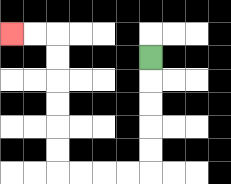{'start': '[6, 2]', 'end': '[0, 1]', 'path_directions': 'D,D,D,D,D,L,L,L,L,U,U,U,U,U,U,L,L', 'path_coordinates': '[[6, 2], [6, 3], [6, 4], [6, 5], [6, 6], [6, 7], [5, 7], [4, 7], [3, 7], [2, 7], [2, 6], [2, 5], [2, 4], [2, 3], [2, 2], [2, 1], [1, 1], [0, 1]]'}